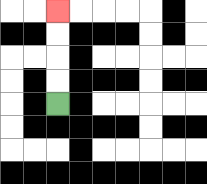{'start': '[2, 4]', 'end': '[2, 0]', 'path_directions': 'U,U,U,U', 'path_coordinates': '[[2, 4], [2, 3], [2, 2], [2, 1], [2, 0]]'}